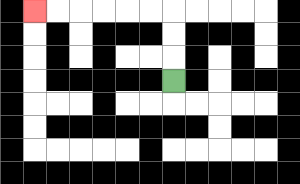{'start': '[7, 3]', 'end': '[1, 0]', 'path_directions': 'U,U,U,L,L,L,L,L,L', 'path_coordinates': '[[7, 3], [7, 2], [7, 1], [7, 0], [6, 0], [5, 0], [4, 0], [3, 0], [2, 0], [1, 0]]'}